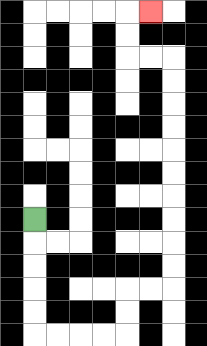{'start': '[1, 9]', 'end': '[6, 0]', 'path_directions': 'D,D,D,D,D,R,R,R,R,U,U,R,R,U,U,U,U,U,U,U,U,U,U,L,L,U,U,R', 'path_coordinates': '[[1, 9], [1, 10], [1, 11], [1, 12], [1, 13], [1, 14], [2, 14], [3, 14], [4, 14], [5, 14], [5, 13], [5, 12], [6, 12], [7, 12], [7, 11], [7, 10], [7, 9], [7, 8], [7, 7], [7, 6], [7, 5], [7, 4], [7, 3], [7, 2], [6, 2], [5, 2], [5, 1], [5, 0], [6, 0]]'}